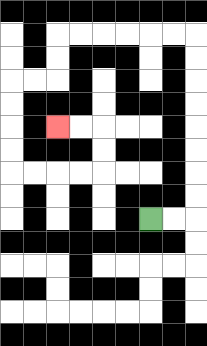{'start': '[6, 9]', 'end': '[2, 5]', 'path_directions': 'R,R,U,U,U,U,U,U,U,U,L,L,L,L,L,L,D,D,L,L,D,D,D,D,R,R,R,R,U,U,L,L', 'path_coordinates': '[[6, 9], [7, 9], [8, 9], [8, 8], [8, 7], [8, 6], [8, 5], [8, 4], [8, 3], [8, 2], [8, 1], [7, 1], [6, 1], [5, 1], [4, 1], [3, 1], [2, 1], [2, 2], [2, 3], [1, 3], [0, 3], [0, 4], [0, 5], [0, 6], [0, 7], [1, 7], [2, 7], [3, 7], [4, 7], [4, 6], [4, 5], [3, 5], [2, 5]]'}